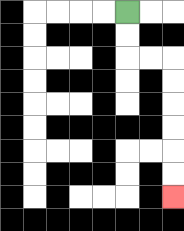{'start': '[5, 0]', 'end': '[7, 8]', 'path_directions': 'D,D,R,R,D,D,D,D,D,D', 'path_coordinates': '[[5, 0], [5, 1], [5, 2], [6, 2], [7, 2], [7, 3], [7, 4], [7, 5], [7, 6], [7, 7], [7, 8]]'}